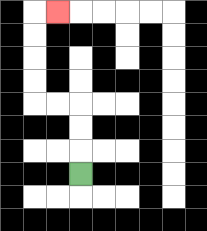{'start': '[3, 7]', 'end': '[2, 0]', 'path_directions': 'U,U,U,L,L,U,U,U,U,R', 'path_coordinates': '[[3, 7], [3, 6], [3, 5], [3, 4], [2, 4], [1, 4], [1, 3], [1, 2], [1, 1], [1, 0], [2, 0]]'}